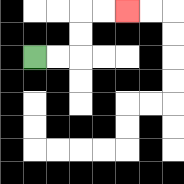{'start': '[1, 2]', 'end': '[5, 0]', 'path_directions': 'R,R,U,U,R,R', 'path_coordinates': '[[1, 2], [2, 2], [3, 2], [3, 1], [3, 0], [4, 0], [5, 0]]'}